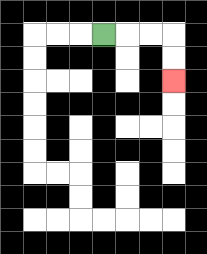{'start': '[4, 1]', 'end': '[7, 3]', 'path_directions': 'R,R,R,D,D', 'path_coordinates': '[[4, 1], [5, 1], [6, 1], [7, 1], [7, 2], [7, 3]]'}